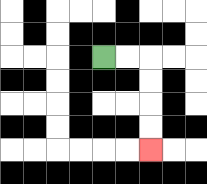{'start': '[4, 2]', 'end': '[6, 6]', 'path_directions': 'R,R,D,D,D,D', 'path_coordinates': '[[4, 2], [5, 2], [6, 2], [6, 3], [6, 4], [6, 5], [6, 6]]'}